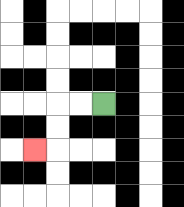{'start': '[4, 4]', 'end': '[1, 6]', 'path_directions': 'L,L,D,D,L', 'path_coordinates': '[[4, 4], [3, 4], [2, 4], [2, 5], [2, 6], [1, 6]]'}